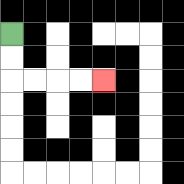{'start': '[0, 1]', 'end': '[4, 3]', 'path_directions': 'D,D,R,R,R,R', 'path_coordinates': '[[0, 1], [0, 2], [0, 3], [1, 3], [2, 3], [3, 3], [4, 3]]'}